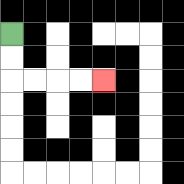{'start': '[0, 1]', 'end': '[4, 3]', 'path_directions': 'D,D,R,R,R,R', 'path_coordinates': '[[0, 1], [0, 2], [0, 3], [1, 3], [2, 3], [3, 3], [4, 3]]'}